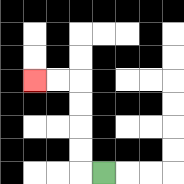{'start': '[4, 7]', 'end': '[1, 3]', 'path_directions': 'L,U,U,U,U,L,L', 'path_coordinates': '[[4, 7], [3, 7], [3, 6], [3, 5], [3, 4], [3, 3], [2, 3], [1, 3]]'}